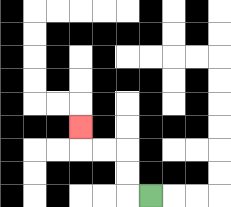{'start': '[6, 8]', 'end': '[3, 5]', 'path_directions': 'L,U,U,L,L,U', 'path_coordinates': '[[6, 8], [5, 8], [5, 7], [5, 6], [4, 6], [3, 6], [3, 5]]'}